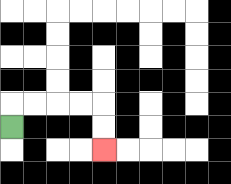{'start': '[0, 5]', 'end': '[4, 6]', 'path_directions': 'U,R,R,R,R,D,D', 'path_coordinates': '[[0, 5], [0, 4], [1, 4], [2, 4], [3, 4], [4, 4], [4, 5], [4, 6]]'}